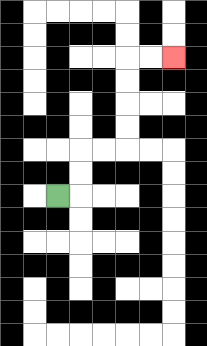{'start': '[2, 8]', 'end': '[7, 2]', 'path_directions': 'R,U,U,R,R,U,U,U,U,R,R', 'path_coordinates': '[[2, 8], [3, 8], [3, 7], [3, 6], [4, 6], [5, 6], [5, 5], [5, 4], [5, 3], [5, 2], [6, 2], [7, 2]]'}